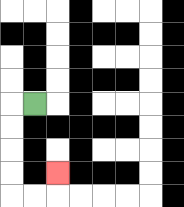{'start': '[1, 4]', 'end': '[2, 7]', 'path_directions': 'L,D,D,D,D,R,R,U', 'path_coordinates': '[[1, 4], [0, 4], [0, 5], [0, 6], [0, 7], [0, 8], [1, 8], [2, 8], [2, 7]]'}